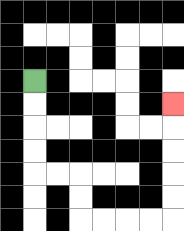{'start': '[1, 3]', 'end': '[7, 4]', 'path_directions': 'D,D,D,D,R,R,D,D,R,R,R,R,U,U,U,U,U', 'path_coordinates': '[[1, 3], [1, 4], [1, 5], [1, 6], [1, 7], [2, 7], [3, 7], [3, 8], [3, 9], [4, 9], [5, 9], [6, 9], [7, 9], [7, 8], [7, 7], [7, 6], [7, 5], [7, 4]]'}